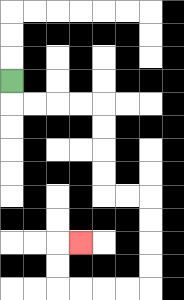{'start': '[0, 3]', 'end': '[3, 10]', 'path_directions': 'D,R,R,R,R,D,D,D,D,R,R,D,D,D,D,L,L,L,L,U,U,R', 'path_coordinates': '[[0, 3], [0, 4], [1, 4], [2, 4], [3, 4], [4, 4], [4, 5], [4, 6], [4, 7], [4, 8], [5, 8], [6, 8], [6, 9], [6, 10], [6, 11], [6, 12], [5, 12], [4, 12], [3, 12], [2, 12], [2, 11], [2, 10], [3, 10]]'}